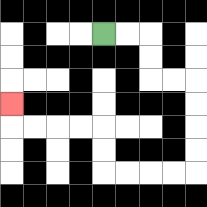{'start': '[4, 1]', 'end': '[0, 4]', 'path_directions': 'R,R,D,D,R,R,D,D,D,D,L,L,L,L,U,U,L,L,L,L,U', 'path_coordinates': '[[4, 1], [5, 1], [6, 1], [6, 2], [6, 3], [7, 3], [8, 3], [8, 4], [8, 5], [8, 6], [8, 7], [7, 7], [6, 7], [5, 7], [4, 7], [4, 6], [4, 5], [3, 5], [2, 5], [1, 5], [0, 5], [0, 4]]'}